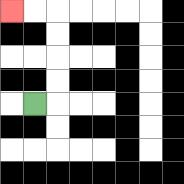{'start': '[1, 4]', 'end': '[0, 0]', 'path_directions': 'R,U,U,U,U,L,L', 'path_coordinates': '[[1, 4], [2, 4], [2, 3], [2, 2], [2, 1], [2, 0], [1, 0], [0, 0]]'}